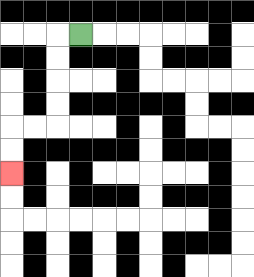{'start': '[3, 1]', 'end': '[0, 7]', 'path_directions': 'L,D,D,D,D,L,L,D,D', 'path_coordinates': '[[3, 1], [2, 1], [2, 2], [2, 3], [2, 4], [2, 5], [1, 5], [0, 5], [0, 6], [0, 7]]'}